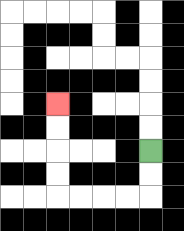{'start': '[6, 6]', 'end': '[2, 4]', 'path_directions': 'D,D,L,L,L,L,U,U,U,U', 'path_coordinates': '[[6, 6], [6, 7], [6, 8], [5, 8], [4, 8], [3, 8], [2, 8], [2, 7], [2, 6], [2, 5], [2, 4]]'}